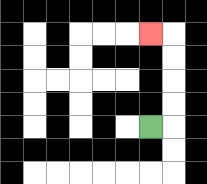{'start': '[6, 5]', 'end': '[6, 1]', 'path_directions': 'R,U,U,U,U,L', 'path_coordinates': '[[6, 5], [7, 5], [7, 4], [7, 3], [7, 2], [7, 1], [6, 1]]'}